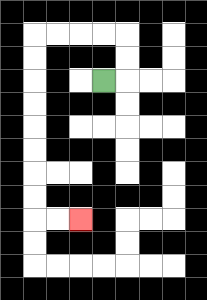{'start': '[4, 3]', 'end': '[3, 9]', 'path_directions': 'R,U,U,L,L,L,L,D,D,D,D,D,D,D,D,R,R', 'path_coordinates': '[[4, 3], [5, 3], [5, 2], [5, 1], [4, 1], [3, 1], [2, 1], [1, 1], [1, 2], [1, 3], [1, 4], [1, 5], [1, 6], [1, 7], [1, 8], [1, 9], [2, 9], [3, 9]]'}